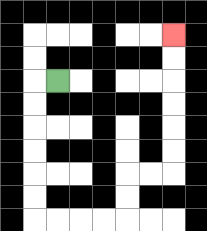{'start': '[2, 3]', 'end': '[7, 1]', 'path_directions': 'L,D,D,D,D,D,D,R,R,R,R,U,U,R,R,U,U,U,U,U,U', 'path_coordinates': '[[2, 3], [1, 3], [1, 4], [1, 5], [1, 6], [1, 7], [1, 8], [1, 9], [2, 9], [3, 9], [4, 9], [5, 9], [5, 8], [5, 7], [6, 7], [7, 7], [7, 6], [7, 5], [7, 4], [7, 3], [7, 2], [7, 1]]'}